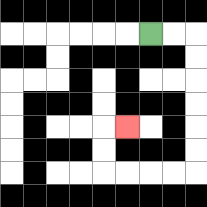{'start': '[6, 1]', 'end': '[5, 5]', 'path_directions': 'R,R,D,D,D,D,D,D,L,L,L,L,U,U,R', 'path_coordinates': '[[6, 1], [7, 1], [8, 1], [8, 2], [8, 3], [8, 4], [8, 5], [8, 6], [8, 7], [7, 7], [6, 7], [5, 7], [4, 7], [4, 6], [4, 5], [5, 5]]'}